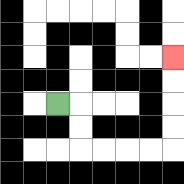{'start': '[2, 4]', 'end': '[7, 2]', 'path_directions': 'R,D,D,R,R,R,R,U,U,U,U', 'path_coordinates': '[[2, 4], [3, 4], [3, 5], [3, 6], [4, 6], [5, 6], [6, 6], [7, 6], [7, 5], [7, 4], [7, 3], [7, 2]]'}